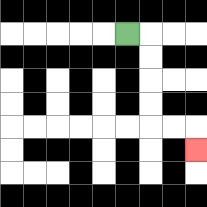{'start': '[5, 1]', 'end': '[8, 6]', 'path_directions': 'R,D,D,D,D,R,R,D', 'path_coordinates': '[[5, 1], [6, 1], [6, 2], [6, 3], [6, 4], [6, 5], [7, 5], [8, 5], [8, 6]]'}